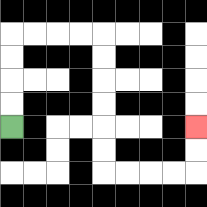{'start': '[0, 5]', 'end': '[8, 5]', 'path_directions': 'U,U,U,U,R,R,R,R,D,D,D,D,D,D,R,R,R,R,U,U', 'path_coordinates': '[[0, 5], [0, 4], [0, 3], [0, 2], [0, 1], [1, 1], [2, 1], [3, 1], [4, 1], [4, 2], [4, 3], [4, 4], [4, 5], [4, 6], [4, 7], [5, 7], [6, 7], [7, 7], [8, 7], [8, 6], [8, 5]]'}